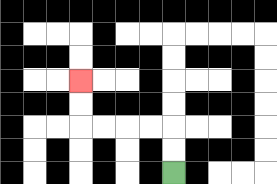{'start': '[7, 7]', 'end': '[3, 3]', 'path_directions': 'U,U,L,L,L,L,U,U', 'path_coordinates': '[[7, 7], [7, 6], [7, 5], [6, 5], [5, 5], [4, 5], [3, 5], [3, 4], [3, 3]]'}